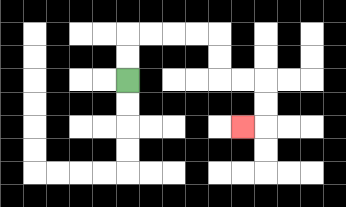{'start': '[5, 3]', 'end': '[10, 5]', 'path_directions': 'U,U,R,R,R,R,D,D,R,R,D,D,L', 'path_coordinates': '[[5, 3], [5, 2], [5, 1], [6, 1], [7, 1], [8, 1], [9, 1], [9, 2], [9, 3], [10, 3], [11, 3], [11, 4], [11, 5], [10, 5]]'}